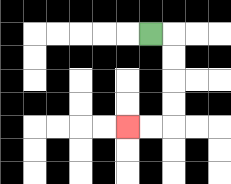{'start': '[6, 1]', 'end': '[5, 5]', 'path_directions': 'R,D,D,D,D,L,L', 'path_coordinates': '[[6, 1], [7, 1], [7, 2], [7, 3], [7, 4], [7, 5], [6, 5], [5, 5]]'}